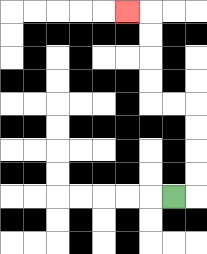{'start': '[7, 8]', 'end': '[5, 0]', 'path_directions': 'R,U,U,U,U,L,L,U,U,U,U,L', 'path_coordinates': '[[7, 8], [8, 8], [8, 7], [8, 6], [8, 5], [8, 4], [7, 4], [6, 4], [6, 3], [6, 2], [6, 1], [6, 0], [5, 0]]'}